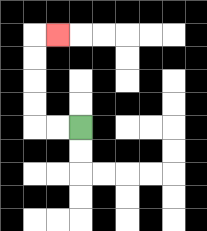{'start': '[3, 5]', 'end': '[2, 1]', 'path_directions': 'L,L,U,U,U,U,R', 'path_coordinates': '[[3, 5], [2, 5], [1, 5], [1, 4], [1, 3], [1, 2], [1, 1], [2, 1]]'}